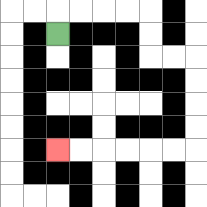{'start': '[2, 1]', 'end': '[2, 6]', 'path_directions': 'U,R,R,R,R,D,D,R,R,D,D,D,D,L,L,L,L,L,L', 'path_coordinates': '[[2, 1], [2, 0], [3, 0], [4, 0], [5, 0], [6, 0], [6, 1], [6, 2], [7, 2], [8, 2], [8, 3], [8, 4], [8, 5], [8, 6], [7, 6], [6, 6], [5, 6], [4, 6], [3, 6], [2, 6]]'}